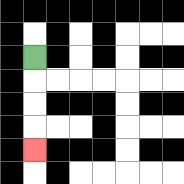{'start': '[1, 2]', 'end': '[1, 6]', 'path_directions': 'D,D,D,D', 'path_coordinates': '[[1, 2], [1, 3], [1, 4], [1, 5], [1, 6]]'}